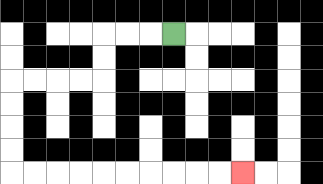{'start': '[7, 1]', 'end': '[10, 7]', 'path_directions': 'L,L,L,D,D,L,L,L,L,D,D,D,D,R,R,R,R,R,R,R,R,R,R', 'path_coordinates': '[[7, 1], [6, 1], [5, 1], [4, 1], [4, 2], [4, 3], [3, 3], [2, 3], [1, 3], [0, 3], [0, 4], [0, 5], [0, 6], [0, 7], [1, 7], [2, 7], [3, 7], [4, 7], [5, 7], [6, 7], [7, 7], [8, 7], [9, 7], [10, 7]]'}